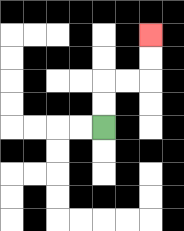{'start': '[4, 5]', 'end': '[6, 1]', 'path_directions': 'U,U,R,R,U,U', 'path_coordinates': '[[4, 5], [4, 4], [4, 3], [5, 3], [6, 3], [6, 2], [6, 1]]'}